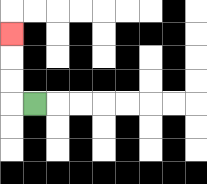{'start': '[1, 4]', 'end': '[0, 1]', 'path_directions': 'L,U,U,U', 'path_coordinates': '[[1, 4], [0, 4], [0, 3], [0, 2], [0, 1]]'}